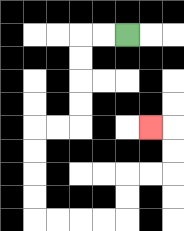{'start': '[5, 1]', 'end': '[6, 5]', 'path_directions': 'L,L,D,D,D,D,L,L,D,D,D,D,R,R,R,R,U,U,R,R,U,U,L', 'path_coordinates': '[[5, 1], [4, 1], [3, 1], [3, 2], [3, 3], [3, 4], [3, 5], [2, 5], [1, 5], [1, 6], [1, 7], [1, 8], [1, 9], [2, 9], [3, 9], [4, 9], [5, 9], [5, 8], [5, 7], [6, 7], [7, 7], [7, 6], [7, 5], [6, 5]]'}